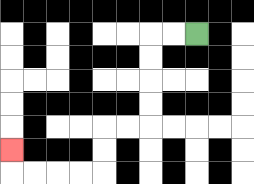{'start': '[8, 1]', 'end': '[0, 6]', 'path_directions': 'L,L,D,D,D,D,L,L,D,D,L,L,L,L,U', 'path_coordinates': '[[8, 1], [7, 1], [6, 1], [6, 2], [6, 3], [6, 4], [6, 5], [5, 5], [4, 5], [4, 6], [4, 7], [3, 7], [2, 7], [1, 7], [0, 7], [0, 6]]'}